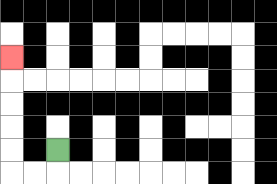{'start': '[2, 6]', 'end': '[0, 2]', 'path_directions': 'D,L,L,U,U,U,U,U', 'path_coordinates': '[[2, 6], [2, 7], [1, 7], [0, 7], [0, 6], [0, 5], [0, 4], [0, 3], [0, 2]]'}